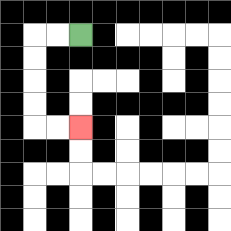{'start': '[3, 1]', 'end': '[3, 5]', 'path_directions': 'L,L,D,D,D,D,R,R', 'path_coordinates': '[[3, 1], [2, 1], [1, 1], [1, 2], [1, 3], [1, 4], [1, 5], [2, 5], [3, 5]]'}